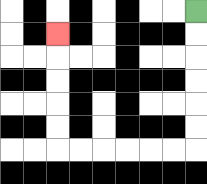{'start': '[8, 0]', 'end': '[2, 1]', 'path_directions': 'D,D,D,D,D,D,L,L,L,L,L,L,U,U,U,U,U', 'path_coordinates': '[[8, 0], [8, 1], [8, 2], [8, 3], [8, 4], [8, 5], [8, 6], [7, 6], [6, 6], [5, 6], [4, 6], [3, 6], [2, 6], [2, 5], [2, 4], [2, 3], [2, 2], [2, 1]]'}